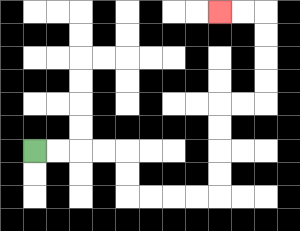{'start': '[1, 6]', 'end': '[9, 0]', 'path_directions': 'R,R,R,R,D,D,R,R,R,R,U,U,U,U,R,R,U,U,U,U,L,L', 'path_coordinates': '[[1, 6], [2, 6], [3, 6], [4, 6], [5, 6], [5, 7], [5, 8], [6, 8], [7, 8], [8, 8], [9, 8], [9, 7], [9, 6], [9, 5], [9, 4], [10, 4], [11, 4], [11, 3], [11, 2], [11, 1], [11, 0], [10, 0], [9, 0]]'}